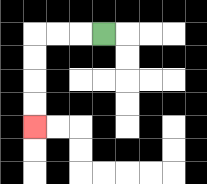{'start': '[4, 1]', 'end': '[1, 5]', 'path_directions': 'L,L,L,D,D,D,D', 'path_coordinates': '[[4, 1], [3, 1], [2, 1], [1, 1], [1, 2], [1, 3], [1, 4], [1, 5]]'}